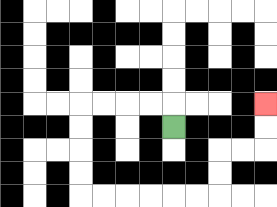{'start': '[7, 5]', 'end': '[11, 4]', 'path_directions': 'U,L,L,L,L,D,D,D,D,R,R,R,R,R,R,U,U,R,R,U,U', 'path_coordinates': '[[7, 5], [7, 4], [6, 4], [5, 4], [4, 4], [3, 4], [3, 5], [3, 6], [3, 7], [3, 8], [4, 8], [5, 8], [6, 8], [7, 8], [8, 8], [9, 8], [9, 7], [9, 6], [10, 6], [11, 6], [11, 5], [11, 4]]'}